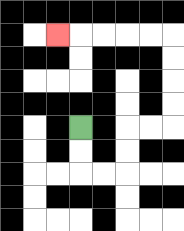{'start': '[3, 5]', 'end': '[2, 1]', 'path_directions': 'D,D,R,R,U,U,R,R,U,U,U,U,L,L,L,L,L', 'path_coordinates': '[[3, 5], [3, 6], [3, 7], [4, 7], [5, 7], [5, 6], [5, 5], [6, 5], [7, 5], [7, 4], [7, 3], [7, 2], [7, 1], [6, 1], [5, 1], [4, 1], [3, 1], [2, 1]]'}